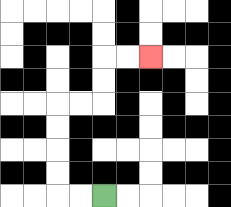{'start': '[4, 8]', 'end': '[6, 2]', 'path_directions': 'L,L,U,U,U,U,R,R,U,U,R,R', 'path_coordinates': '[[4, 8], [3, 8], [2, 8], [2, 7], [2, 6], [2, 5], [2, 4], [3, 4], [4, 4], [4, 3], [4, 2], [5, 2], [6, 2]]'}